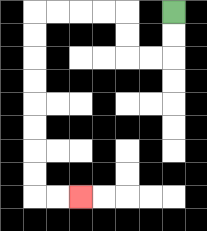{'start': '[7, 0]', 'end': '[3, 8]', 'path_directions': 'D,D,L,L,U,U,L,L,L,L,D,D,D,D,D,D,D,D,R,R', 'path_coordinates': '[[7, 0], [7, 1], [7, 2], [6, 2], [5, 2], [5, 1], [5, 0], [4, 0], [3, 0], [2, 0], [1, 0], [1, 1], [1, 2], [1, 3], [1, 4], [1, 5], [1, 6], [1, 7], [1, 8], [2, 8], [3, 8]]'}